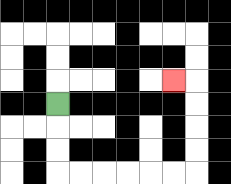{'start': '[2, 4]', 'end': '[7, 3]', 'path_directions': 'D,D,D,R,R,R,R,R,R,U,U,U,U,L', 'path_coordinates': '[[2, 4], [2, 5], [2, 6], [2, 7], [3, 7], [4, 7], [5, 7], [6, 7], [7, 7], [8, 7], [8, 6], [8, 5], [8, 4], [8, 3], [7, 3]]'}